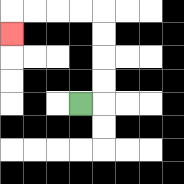{'start': '[3, 4]', 'end': '[0, 1]', 'path_directions': 'R,U,U,U,U,L,L,L,L,D', 'path_coordinates': '[[3, 4], [4, 4], [4, 3], [4, 2], [4, 1], [4, 0], [3, 0], [2, 0], [1, 0], [0, 0], [0, 1]]'}